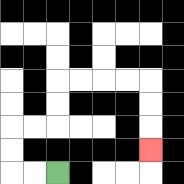{'start': '[2, 7]', 'end': '[6, 6]', 'path_directions': 'L,L,U,U,R,R,U,U,R,R,R,R,D,D,D', 'path_coordinates': '[[2, 7], [1, 7], [0, 7], [0, 6], [0, 5], [1, 5], [2, 5], [2, 4], [2, 3], [3, 3], [4, 3], [5, 3], [6, 3], [6, 4], [6, 5], [6, 6]]'}